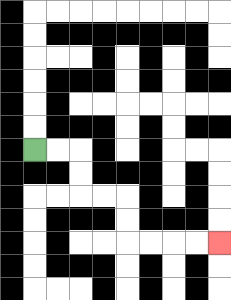{'start': '[1, 6]', 'end': '[9, 10]', 'path_directions': 'R,R,D,D,R,R,D,D,R,R,R,R', 'path_coordinates': '[[1, 6], [2, 6], [3, 6], [3, 7], [3, 8], [4, 8], [5, 8], [5, 9], [5, 10], [6, 10], [7, 10], [8, 10], [9, 10]]'}